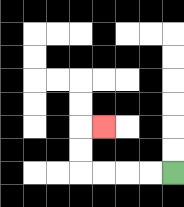{'start': '[7, 7]', 'end': '[4, 5]', 'path_directions': 'L,L,L,L,U,U,R', 'path_coordinates': '[[7, 7], [6, 7], [5, 7], [4, 7], [3, 7], [3, 6], [3, 5], [4, 5]]'}